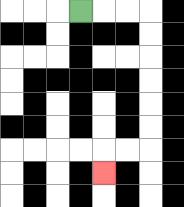{'start': '[3, 0]', 'end': '[4, 7]', 'path_directions': 'R,R,R,D,D,D,D,D,D,L,L,D', 'path_coordinates': '[[3, 0], [4, 0], [5, 0], [6, 0], [6, 1], [6, 2], [6, 3], [6, 4], [6, 5], [6, 6], [5, 6], [4, 6], [4, 7]]'}